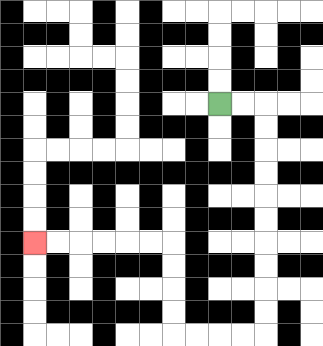{'start': '[9, 4]', 'end': '[1, 10]', 'path_directions': 'R,R,D,D,D,D,D,D,D,D,D,D,L,L,L,L,U,U,U,U,L,L,L,L,L,L', 'path_coordinates': '[[9, 4], [10, 4], [11, 4], [11, 5], [11, 6], [11, 7], [11, 8], [11, 9], [11, 10], [11, 11], [11, 12], [11, 13], [11, 14], [10, 14], [9, 14], [8, 14], [7, 14], [7, 13], [7, 12], [7, 11], [7, 10], [6, 10], [5, 10], [4, 10], [3, 10], [2, 10], [1, 10]]'}